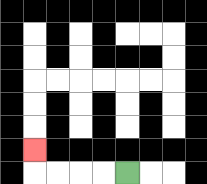{'start': '[5, 7]', 'end': '[1, 6]', 'path_directions': 'L,L,L,L,U', 'path_coordinates': '[[5, 7], [4, 7], [3, 7], [2, 7], [1, 7], [1, 6]]'}